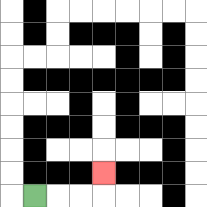{'start': '[1, 8]', 'end': '[4, 7]', 'path_directions': 'R,R,R,U', 'path_coordinates': '[[1, 8], [2, 8], [3, 8], [4, 8], [4, 7]]'}